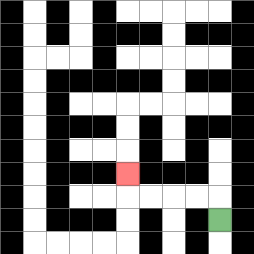{'start': '[9, 9]', 'end': '[5, 7]', 'path_directions': 'U,L,L,L,L,U', 'path_coordinates': '[[9, 9], [9, 8], [8, 8], [7, 8], [6, 8], [5, 8], [5, 7]]'}